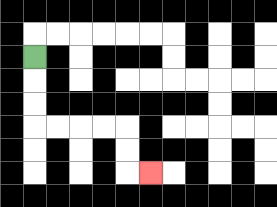{'start': '[1, 2]', 'end': '[6, 7]', 'path_directions': 'D,D,D,R,R,R,R,D,D,R', 'path_coordinates': '[[1, 2], [1, 3], [1, 4], [1, 5], [2, 5], [3, 5], [4, 5], [5, 5], [5, 6], [5, 7], [6, 7]]'}